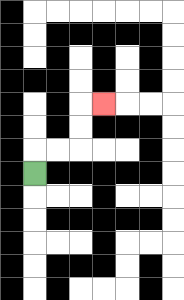{'start': '[1, 7]', 'end': '[4, 4]', 'path_directions': 'U,R,R,U,U,R', 'path_coordinates': '[[1, 7], [1, 6], [2, 6], [3, 6], [3, 5], [3, 4], [4, 4]]'}